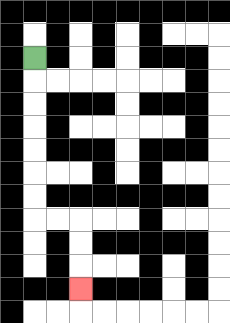{'start': '[1, 2]', 'end': '[3, 12]', 'path_directions': 'D,D,D,D,D,D,D,R,R,D,D,D', 'path_coordinates': '[[1, 2], [1, 3], [1, 4], [1, 5], [1, 6], [1, 7], [1, 8], [1, 9], [2, 9], [3, 9], [3, 10], [3, 11], [3, 12]]'}